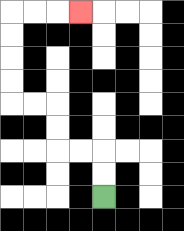{'start': '[4, 8]', 'end': '[3, 0]', 'path_directions': 'U,U,L,L,U,U,L,L,U,U,U,U,R,R,R', 'path_coordinates': '[[4, 8], [4, 7], [4, 6], [3, 6], [2, 6], [2, 5], [2, 4], [1, 4], [0, 4], [0, 3], [0, 2], [0, 1], [0, 0], [1, 0], [2, 0], [3, 0]]'}